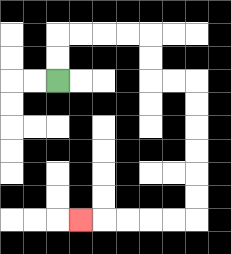{'start': '[2, 3]', 'end': '[3, 9]', 'path_directions': 'U,U,R,R,R,R,D,D,R,R,D,D,D,D,D,D,L,L,L,L,L', 'path_coordinates': '[[2, 3], [2, 2], [2, 1], [3, 1], [4, 1], [5, 1], [6, 1], [6, 2], [6, 3], [7, 3], [8, 3], [8, 4], [8, 5], [8, 6], [8, 7], [8, 8], [8, 9], [7, 9], [6, 9], [5, 9], [4, 9], [3, 9]]'}